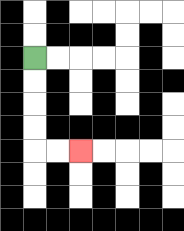{'start': '[1, 2]', 'end': '[3, 6]', 'path_directions': 'D,D,D,D,R,R', 'path_coordinates': '[[1, 2], [1, 3], [1, 4], [1, 5], [1, 6], [2, 6], [3, 6]]'}